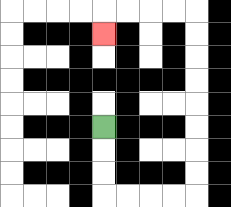{'start': '[4, 5]', 'end': '[4, 1]', 'path_directions': 'D,D,D,R,R,R,R,U,U,U,U,U,U,U,U,L,L,L,L,D', 'path_coordinates': '[[4, 5], [4, 6], [4, 7], [4, 8], [5, 8], [6, 8], [7, 8], [8, 8], [8, 7], [8, 6], [8, 5], [8, 4], [8, 3], [8, 2], [8, 1], [8, 0], [7, 0], [6, 0], [5, 0], [4, 0], [4, 1]]'}